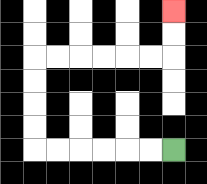{'start': '[7, 6]', 'end': '[7, 0]', 'path_directions': 'L,L,L,L,L,L,U,U,U,U,R,R,R,R,R,R,U,U', 'path_coordinates': '[[7, 6], [6, 6], [5, 6], [4, 6], [3, 6], [2, 6], [1, 6], [1, 5], [1, 4], [1, 3], [1, 2], [2, 2], [3, 2], [4, 2], [5, 2], [6, 2], [7, 2], [7, 1], [7, 0]]'}